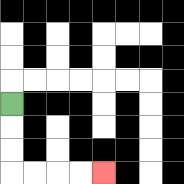{'start': '[0, 4]', 'end': '[4, 7]', 'path_directions': 'D,D,D,R,R,R,R', 'path_coordinates': '[[0, 4], [0, 5], [0, 6], [0, 7], [1, 7], [2, 7], [3, 7], [4, 7]]'}